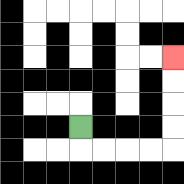{'start': '[3, 5]', 'end': '[7, 2]', 'path_directions': 'D,R,R,R,R,U,U,U,U', 'path_coordinates': '[[3, 5], [3, 6], [4, 6], [5, 6], [6, 6], [7, 6], [7, 5], [7, 4], [7, 3], [7, 2]]'}